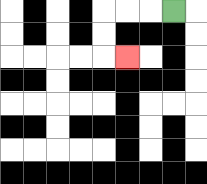{'start': '[7, 0]', 'end': '[5, 2]', 'path_directions': 'L,L,L,D,D,R', 'path_coordinates': '[[7, 0], [6, 0], [5, 0], [4, 0], [4, 1], [4, 2], [5, 2]]'}